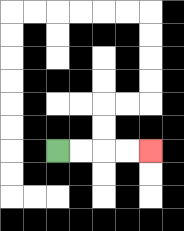{'start': '[2, 6]', 'end': '[6, 6]', 'path_directions': 'R,R,R,R', 'path_coordinates': '[[2, 6], [3, 6], [4, 6], [5, 6], [6, 6]]'}